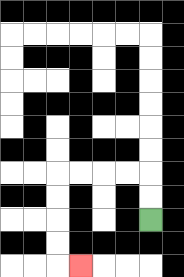{'start': '[6, 9]', 'end': '[3, 11]', 'path_directions': 'U,U,L,L,L,L,D,D,D,D,R', 'path_coordinates': '[[6, 9], [6, 8], [6, 7], [5, 7], [4, 7], [3, 7], [2, 7], [2, 8], [2, 9], [2, 10], [2, 11], [3, 11]]'}